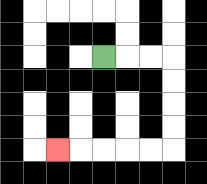{'start': '[4, 2]', 'end': '[2, 6]', 'path_directions': 'R,R,R,D,D,D,D,L,L,L,L,L', 'path_coordinates': '[[4, 2], [5, 2], [6, 2], [7, 2], [7, 3], [7, 4], [7, 5], [7, 6], [6, 6], [5, 6], [4, 6], [3, 6], [2, 6]]'}